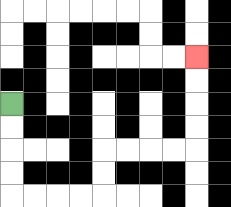{'start': '[0, 4]', 'end': '[8, 2]', 'path_directions': 'D,D,D,D,R,R,R,R,U,U,R,R,R,R,U,U,U,U', 'path_coordinates': '[[0, 4], [0, 5], [0, 6], [0, 7], [0, 8], [1, 8], [2, 8], [3, 8], [4, 8], [4, 7], [4, 6], [5, 6], [6, 6], [7, 6], [8, 6], [8, 5], [8, 4], [8, 3], [8, 2]]'}